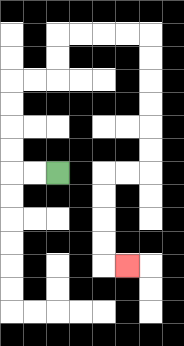{'start': '[2, 7]', 'end': '[5, 11]', 'path_directions': 'L,L,U,U,U,U,R,R,U,U,R,R,R,R,D,D,D,D,D,D,L,L,D,D,D,D,R', 'path_coordinates': '[[2, 7], [1, 7], [0, 7], [0, 6], [0, 5], [0, 4], [0, 3], [1, 3], [2, 3], [2, 2], [2, 1], [3, 1], [4, 1], [5, 1], [6, 1], [6, 2], [6, 3], [6, 4], [6, 5], [6, 6], [6, 7], [5, 7], [4, 7], [4, 8], [4, 9], [4, 10], [4, 11], [5, 11]]'}